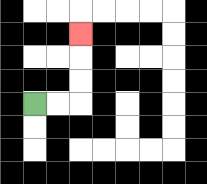{'start': '[1, 4]', 'end': '[3, 1]', 'path_directions': 'R,R,U,U,U', 'path_coordinates': '[[1, 4], [2, 4], [3, 4], [3, 3], [3, 2], [3, 1]]'}